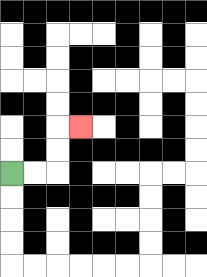{'start': '[0, 7]', 'end': '[3, 5]', 'path_directions': 'R,R,U,U,R', 'path_coordinates': '[[0, 7], [1, 7], [2, 7], [2, 6], [2, 5], [3, 5]]'}